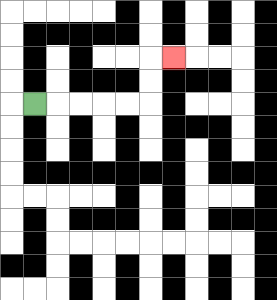{'start': '[1, 4]', 'end': '[7, 2]', 'path_directions': 'R,R,R,R,R,U,U,R', 'path_coordinates': '[[1, 4], [2, 4], [3, 4], [4, 4], [5, 4], [6, 4], [6, 3], [6, 2], [7, 2]]'}